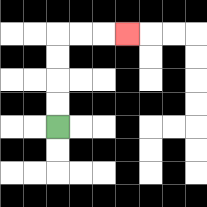{'start': '[2, 5]', 'end': '[5, 1]', 'path_directions': 'U,U,U,U,R,R,R', 'path_coordinates': '[[2, 5], [2, 4], [2, 3], [2, 2], [2, 1], [3, 1], [4, 1], [5, 1]]'}